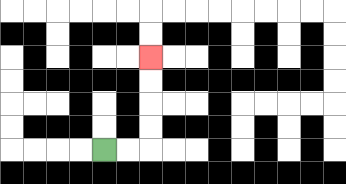{'start': '[4, 6]', 'end': '[6, 2]', 'path_directions': 'R,R,U,U,U,U', 'path_coordinates': '[[4, 6], [5, 6], [6, 6], [6, 5], [6, 4], [6, 3], [6, 2]]'}